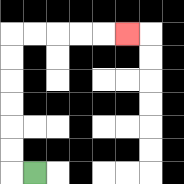{'start': '[1, 7]', 'end': '[5, 1]', 'path_directions': 'L,U,U,U,U,U,U,R,R,R,R,R', 'path_coordinates': '[[1, 7], [0, 7], [0, 6], [0, 5], [0, 4], [0, 3], [0, 2], [0, 1], [1, 1], [2, 1], [3, 1], [4, 1], [5, 1]]'}